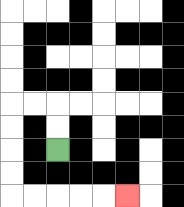{'start': '[2, 6]', 'end': '[5, 8]', 'path_directions': 'U,U,L,L,D,D,D,D,R,R,R,R,R', 'path_coordinates': '[[2, 6], [2, 5], [2, 4], [1, 4], [0, 4], [0, 5], [0, 6], [0, 7], [0, 8], [1, 8], [2, 8], [3, 8], [4, 8], [5, 8]]'}